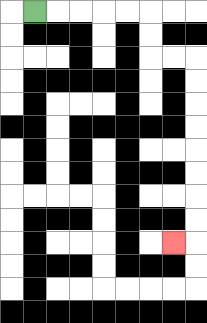{'start': '[1, 0]', 'end': '[7, 10]', 'path_directions': 'R,R,R,R,R,D,D,R,R,D,D,D,D,D,D,D,D,L', 'path_coordinates': '[[1, 0], [2, 0], [3, 0], [4, 0], [5, 0], [6, 0], [6, 1], [6, 2], [7, 2], [8, 2], [8, 3], [8, 4], [8, 5], [8, 6], [8, 7], [8, 8], [8, 9], [8, 10], [7, 10]]'}